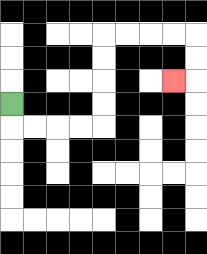{'start': '[0, 4]', 'end': '[7, 3]', 'path_directions': 'D,R,R,R,R,U,U,U,U,R,R,R,R,D,D,L', 'path_coordinates': '[[0, 4], [0, 5], [1, 5], [2, 5], [3, 5], [4, 5], [4, 4], [4, 3], [4, 2], [4, 1], [5, 1], [6, 1], [7, 1], [8, 1], [8, 2], [8, 3], [7, 3]]'}